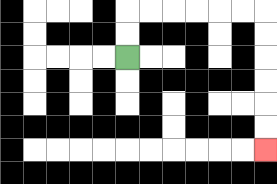{'start': '[5, 2]', 'end': '[11, 6]', 'path_directions': 'U,U,R,R,R,R,R,R,D,D,D,D,D,D', 'path_coordinates': '[[5, 2], [5, 1], [5, 0], [6, 0], [7, 0], [8, 0], [9, 0], [10, 0], [11, 0], [11, 1], [11, 2], [11, 3], [11, 4], [11, 5], [11, 6]]'}